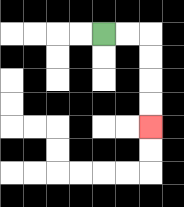{'start': '[4, 1]', 'end': '[6, 5]', 'path_directions': 'R,R,D,D,D,D', 'path_coordinates': '[[4, 1], [5, 1], [6, 1], [6, 2], [6, 3], [6, 4], [6, 5]]'}